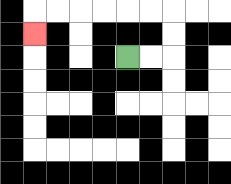{'start': '[5, 2]', 'end': '[1, 1]', 'path_directions': 'R,R,U,U,L,L,L,L,L,L,D', 'path_coordinates': '[[5, 2], [6, 2], [7, 2], [7, 1], [7, 0], [6, 0], [5, 0], [4, 0], [3, 0], [2, 0], [1, 0], [1, 1]]'}